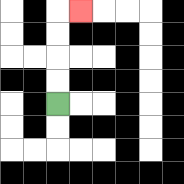{'start': '[2, 4]', 'end': '[3, 0]', 'path_directions': 'U,U,U,U,R', 'path_coordinates': '[[2, 4], [2, 3], [2, 2], [2, 1], [2, 0], [3, 0]]'}